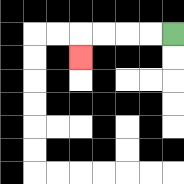{'start': '[7, 1]', 'end': '[3, 2]', 'path_directions': 'L,L,L,L,D', 'path_coordinates': '[[7, 1], [6, 1], [5, 1], [4, 1], [3, 1], [3, 2]]'}